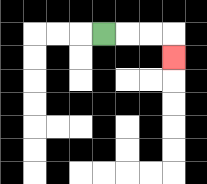{'start': '[4, 1]', 'end': '[7, 2]', 'path_directions': 'R,R,R,D', 'path_coordinates': '[[4, 1], [5, 1], [6, 1], [7, 1], [7, 2]]'}